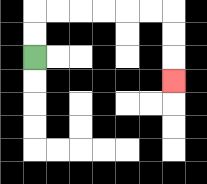{'start': '[1, 2]', 'end': '[7, 3]', 'path_directions': 'U,U,R,R,R,R,R,R,D,D,D', 'path_coordinates': '[[1, 2], [1, 1], [1, 0], [2, 0], [3, 0], [4, 0], [5, 0], [6, 0], [7, 0], [7, 1], [7, 2], [7, 3]]'}